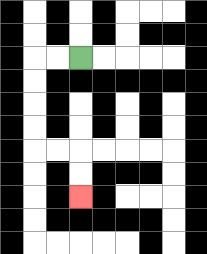{'start': '[3, 2]', 'end': '[3, 8]', 'path_directions': 'L,L,D,D,D,D,R,R,D,D', 'path_coordinates': '[[3, 2], [2, 2], [1, 2], [1, 3], [1, 4], [1, 5], [1, 6], [2, 6], [3, 6], [3, 7], [3, 8]]'}